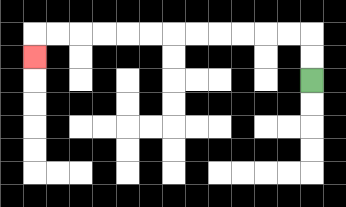{'start': '[13, 3]', 'end': '[1, 2]', 'path_directions': 'U,U,L,L,L,L,L,L,L,L,L,L,L,L,D', 'path_coordinates': '[[13, 3], [13, 2], [13, 1], [12, 1], [11, 1], [10, 1], [9, 1], [8, 1], [7, 1], [6, 1], [5, 1], [4, 1], [3, 1], [2, 1], [1, 1], [1, 2]]'}